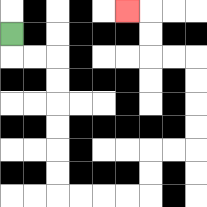{'start': '[0, 1]', 'end': '[5, 0]', 'path_directions': 'D,R,R,D,D,D,D,D,D,R,R,R,R,U,U,R,R,U,U,U,U,L,L,U,U,L', 'path_coordinates': '[[0, 1], [0, 2], [1, 2], [2, 2], [2, 3], [2, 4], [2, 5], [2, 6], [2, 7], [2, 8], [3, 8], [4, 8], [5, 8], [6, 8], [6, 7], [6, 6], [7, 6], [8, 6], [8, 5], [8, 4], [8, 3], [8, 2], [7, 2], [6, 2], [6, 1], [6, 0], [5, 0]]'}